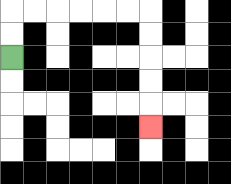{'start': '[0, 2]', 'end': '[6, 5]', 'path_directions': 'U,U,R,R,R,R,R,R,D,D,D,D,D', 'path_coordinates': '[[0, 2], [0, 1], [0, 0], [1, 0], [2, 0], [3, 0], [4, 0], [5, 0], [6, 0], [6, 1], [6, 2], [6, 3], [6, 4], [6, 5]]'}